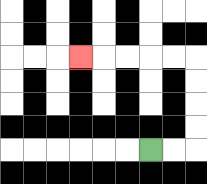{'start': '[6, 6]', 'end': '[3, 2]', 'path_directions': 'R,R,U,U,U,U,L,L,L,L,L', 'path_coordinates': '[[6, 6], [7, 6], [8, 6], [8, 5], [8, 4], [8, 3], [8, 2], [7, 2], [6, 2], [5, 2], [4, 2], [3, 2]]'}